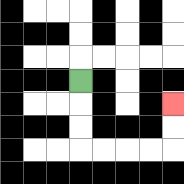{'start': '[3, 3]', 'end': '[7, 4]', 'path_directions': 'D,D,D,R,R,R,R,U,U', 'path_coordinates': '[[3, 3], [3, 4], [3, 5], [3, 6], [4, 6], [5, 6], [6, 6], [7, 6], [7, 5], [7, 4]]'}